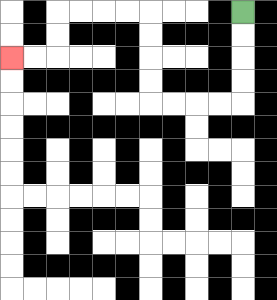{'start': '[10, 0]', 'end': '[0, 2]', 'path_directions': 'D,D,D,D,L,L,L,L,U,U,U,U,L,L,L,L,D,D,L,L', 'path_coordinates': '[[10, 0], [10, 1], [10, 2], [10, 3], [10, 4], [9, 4], [8, 4], [7, 4], [6, 4], [6, 3], [6, 2], [6, 1], [6, 0], [5, 0], [4, 0], [3, 0], [2, 0], [2, 1], [2, 2], [1, 2], [0, 2]]'}